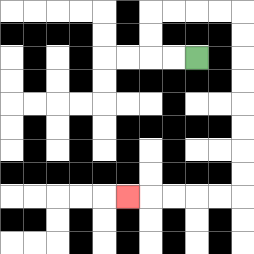{'start': '[8, 2]', 'end': '[5, 8]', 'path_directions': 'L,L,U,U,R,R,R,R,D,D,D,D,D,D,D,D,L,L,L,L,L', 'path_coordinates': '[[8, 2], [7, 2], [6, 2], [6, 1], [6, 0], [7, 0], [8, 0], [9, 0], [10, 0], [10, 1], [10, 2], [10, 3], [10, 4], [10, 5], [10, 6], [10, 7], [10, 8], [9, 8], [8, 8], [7, 8], [6, 8], [5, 8]]'}